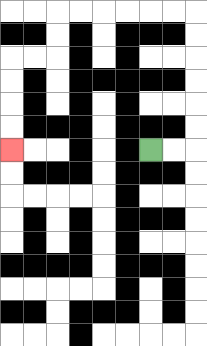{'start': '[6, 6]', 'end': '[0, 6]', 'path_directions': 'R,R,U,U,U,U,U,U,L,L,L,L,L,L,D,D,L,L,D,D,D,D', 'path_coordinates': '[[6, 6], [7, 6], [8, 6], [8, 5], [8, 4], [8, 3], [8, 2], [8, 1], [8, 0], [7, 0], [6, 0], [5, 0], [4, 0], [3, 0], [2, 0], [2, 1], [2, 2], [1, 2], [0, 2], [0, 3], [0, 4], [0, 5], [0, 6]]'}